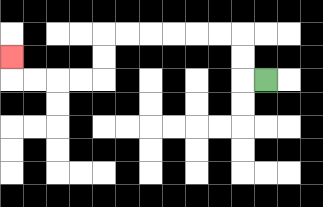{'start': '[11, 3]', 'end': '[0, 2]', 'path_directions': 'L,U,U,L,L,L,L,L,L,D,D,L,L,L,L,U', 'path_coordinates': '[[11, 3], [10, 3], [10, 2], [10, 1], [9, 1], [8, 1], [7, 1], [6, 1], [5, 1], [4, 1], [4, 2], [4, 3], [3, 3], [2, 3], [1, 3], [0, 3], [0, 2]]'}